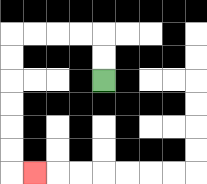{'start': '[4, 3]', 'end': '[1, 7]', 'path_directions': 'U,U,L,L,L,L,D,D,D,D,D,D,R', 'path_coordinates': '[[4, 3], [4, 2], [4, 1], [3, 1], [2, 1], [1, 1], [0, 1], [0, 2], [0, 3], [0, 4], [0, 5], [0, 6], [0, 7], [1, 7]]'}